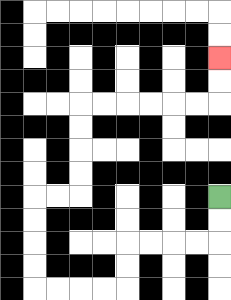{'start': '[9, 8]', 'end': '[9, 2]', 'path_directions': 'D,D,L,L,L,L,D,D,L,L,L,L,U,U,U,U,R,R,U,U,U,U,R,R,R,R,R,R,U,U', 'path_coordinates': '[[9, 8], [9, 9], [9, 10], [8, 10], [7, 10], [6, 10], [5, 10], [5, 11], [5, 12], [4, 12], [3, 12], [2, 12], [1, 12], [1, 11], [1, 10], [1, 9], [1, 8], [2, 8], [3, 8], [3, 7], [3, 6], [3, 5], [3, 4], [4, 4], [5, 4], [6, 4], [7, 4], [8, 4], [9, 4], [9, 3], [9, 2]]'}